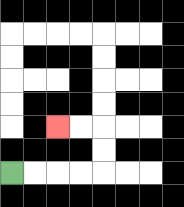{'start': '[0, 7]', 'end': '[2, 5]', 'path_directions': 'R,R,R,R,U,U,L,L', 'path_coordinates': '[[0, 7], [1, 7], [2, 7], [3, 7], [4, 7], [4, 6], [4, 5], [3, 5], [2, 5]]'}